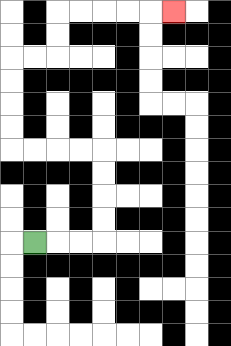{'start': '[1, 10]', 'end': '[7, 0]', 'path_directions': 'R,R,R,U,U,U,U,L,L,L,L,U,U,U,U,R,R,U,U,R,R,R,R,R', 'path_coordinates': '[[1, 10], [2, 10], [3, 10], [4, 10], [4, 9], [4, 8], [4, 7], [4, 6], [3, 6], [2, 6], [1, 6], [0, 6], [0, 5], [0, 4], [0, 3], [0, 2], [1, 2], [2, 2], [2, 1], [2, 0], [3, 0], [4, 0], [5, 0], [6, 0], [7, 0]]'}